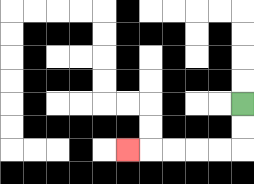{'start': '[10, 4]', 'end': '[5, 6]', 'path_directions': 'D,D,L,L,L,L,L', 'path_coordinates': '[[10, 4], [10, 5], [10, 6], [9, 6], [8, 6], [7, 6], [6, 6], [5, 6]]'}